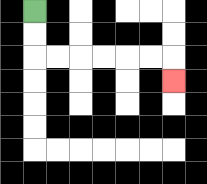{'start': '[1, 0]', 'end': '[7, 3]', 'path_directions': 'D,D,R,R,R,R,R,R,D', 'path_coordinates': '[[1, 0], [1, 1], [1, 2], [2, 2], [3, 2], [4, 2], [5, 2], [6, 2], [7, 2], [7, 3]]'}